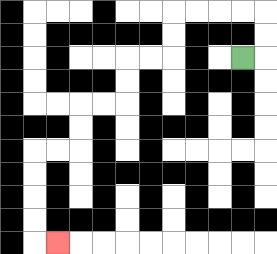{'start': '[10, 2]', 'end': '[2, 10]', 'path_directions': 'R,U,U,L,L,L,L,D,D,L,L,D,D,L,L,D,D,L,L,D,D,D,D,R', 'path_coordinates': '[[10, 2], [11, 2], [11, 1], [11, 0], [10, 0], [9, 0], [8, 0], [7, 0], [7, 1], [7, 2], [6, 2], [5, 2], [5, 3], [5, 4], [4, 4], [3, 4], [3, 5], [3, 6], [2, 6], [1, 6], [1, 7], [1, 8], [1, 9], [1, 10], [2, 10]]'}